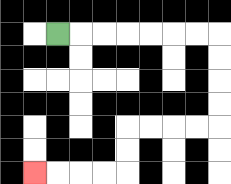{'start': '[2, 1]', 'end': '[1, 7]', 'path_directions': 'R,R,R,R,R,R,R,D,D,D,D,L,L,L,L,D,D,L,L,L,L', 'path_coordinates': '[[2, 1], [3, 1], [4, 1], [5, 1], [6, 1], [7, 1], [8, 1], [9, 1], [9, 2], [9, 3], [9, 4], [9, 5], [8, 5], [7, 5], [6, 5], [5, 5], [5, 6], [5, 7], [4, 7], [3, 7], [2, 7], [1, 7]]'}